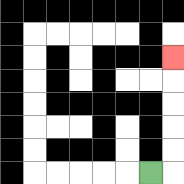{'start': '[6, 7]', 'end': '[7, 2]', 'path_directions': 'R,U,U,U,U,U', 'path_coordinates': '[[6, 7], [7, 7], [7, 6], [7, 5], [7, 4], [7, 3], [7, 2]]'}